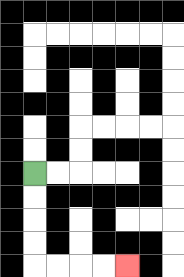{'start': '[1, 7]', 'end': '[5, 11]', 'path_directions': 'D,D,D,D,R,R,R,R', 'path_coordinates': '[[1, 7], [1, 8], [1, 9], [1, 10], [1, 11], [2, 11], [3, 11], [4, 11], [5, 11]]'}